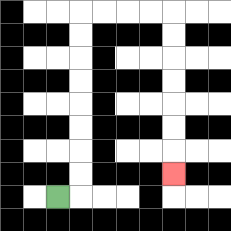{'start': '[2, 8]', 'end': '[7, 7]', 'path_directions': 'R,U,U,U,U,U,U,U,U,R,R,R,R,D,D,D,D,D,D,D', 'path_coordinates': '[[2, 8], [3, 8], [3, 7], [3, 6], [3, 5], [3, 4], [3, 3], [3, 2], [3, 1], [3, 0], [4, 0], [5, 0], [6, 0], [7, 0], [7, 1], [7, 2], [7, 3], [7, 4], [7, 5], [7, 6], [7, 7]]'}